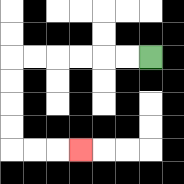{'start': '[6, 2]', 'end': '[3, 6]', 'path_directions': 'L,L,L,L,L,L,D,D,D,D,R,R,R', 'path_coordinates': '[[6, 2], [5, 2], [4, 2], [3, 2], [2, 2], [1, 2], [0, 2], [0, 3], [0, 4], [0, 5], [0, 6], [1, 6], [2, 6], [3, 6]]'}